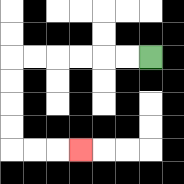{'start': '[6, 2]', 'end': '[3, 6]', 'path_directions': 'L,L,L,L,L,L,D,D,D,D,R,R,R', 'path_coordinates': '[[6, 2], [5, 2], [4, 2], [3, 2], [2, 2], [1, 2], [0, 2], [0, 3], [0, 4], [0, 5], [0, 6], [1, 6], [2, 6], [3, 6]]'}